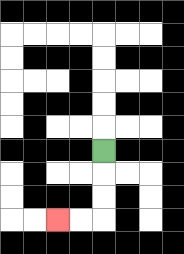{'start': '[4, 6]', 'end': '[2, 9]', 'path_directions': 'D,D,D,L,L', 'path_coordinates': '[[4, 6], [4, 7], [4, 8], [4, 9], [3, 9], [2, 9]]'}